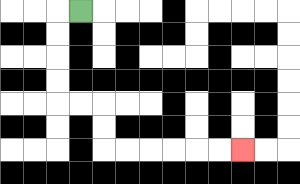{'start': '[3, 0]', 'end': '[10, 6]', 'path_directions': 'L,D,D,D,D,R,R,D,D,R,R,R,R,R,R', 'path_coordinates': '[[3, 0], [2, 0], [2, 1], [2, 2], [2, 3], [2, 4], [3, 4], [4, 4], [4, 5], [4, 6], [5, 6], [6, 6], [7, 6], [8, 6], [9, 6], [10, 6]]'}